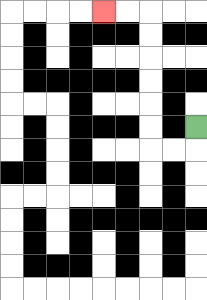{'start': '[8, 5]', 'end': '[4, 0]', 'path_directions': 'D,L,L,U,U,U,U,U,U,L,L', 'path_coordinates': '[[8, 5], [8, 6], [7, 6], [6, 6], [6, 5], [6, 4], [6, 3], [6, 2], [6, 1], [6, 0], [5, 0], [4, 0]]'}